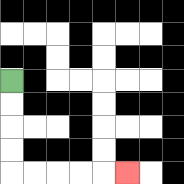{'start': '[0, 3]', 'end': '[5, 7]', 'path_directions': 'D,D,D,D,R,R,R,R,R', 'path_coordinates': '[[0, 3], [0, 4], [0, 5], [0, 6], [0, 7], [1, 7], [2, 7], [3, 7], [4, 7], [5, 7]]'}